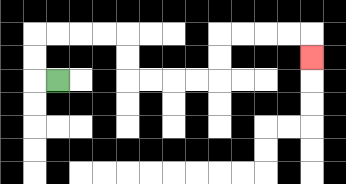{'start': '[2, 3]', 'end': '[13, 2]', 'path_directions': 'L,U,U,R,R,R,R,D,D,R,R,R,R,U,U,R,R,R,R,D', 'path_coordinates': '[[2, 3], [1, 3], [1, 2], [1, 1], [2, 1], [3, 1], [4, 1], [5, 1], [5, 2], [5, 3], [6, 3], [7, 3], [8, 3], [9, 3], [9, 2], [9, 1], [10, 1], [11, 1], [12, 1], [13, 1], [13, 2]]'}